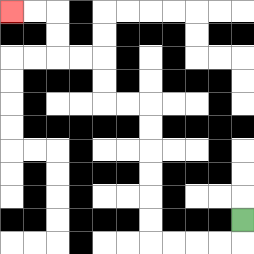{'start': '[10, 9]', 'end': '[0, 0]', 'path_directions': 'D,L,L,L,L,U,U,U,U,U,U,L,L,U,U,L,L,U,U,L,L', 'path_coordinates': '[[10, 9], [10, 10], [9, 10], [8, 10], [7, 10], [6, 10], [6, 9], [6, 8], [6, 7], [6, 6], [6, 5], [6, 4], [5, 4], [4, 4], [4, 3], [4, 2], [3, 2], [2, 2], [2, 1], [2, 0], [1, 0], [0, 0]]'}